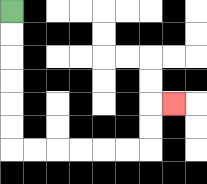{'start': '[0, 0]', 'end': '[7, 4]', 'path_directions': 'D,D,D,D,D,D,R,R,R,R,R,R,U,U,R', 'path_coordinates': '[[0, 0], [0, 1], [0, 2], [0, 3], [0, 4], [0, 5], [0, 6], [1, 6], [2, 6], [3, 6], [4, 6], [5, 6], [6, 6], [6, 5], [6, 4], [7, 4]]'}